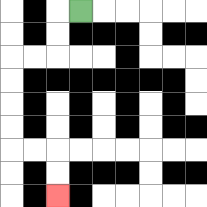{'start': '[3, 0]', 'end': '[2, 8]', 'path_directions': 'L,D,D,L,L,D,D,D,D,R,R,D,D', 'path_coordinates': '[[3, 0], [2, 0], [2, 1], [2, 2], [1, 2], [0, 2], [0, 3], [0, 4], [0, 5], [0, 6], [1, 6], [2, 6], [2, 7], [2, 8]]'}